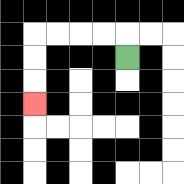{'start': '[5, 2]', 'end': '[1, 4]', 'path_directions': 'U,L,L,L,L,D,D,D', 'path_coordinates': '[[5, 2], [5, 1], [4, 1], [3, 1], [2, 1], [1, 1], [1, 2], [1, 3], [1, 4]]'}